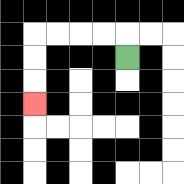{'start': '[5, 2]', 'end': '[1, 4]', 'path_directions': 'U,L,L,L,L,D,D,D', 'path_coordinates': '[[5, 2], [5, 1], [4, 1], [3, 1], [2, 1], [1, 1], [1, 2], [1, 3], [1, 4]]'}